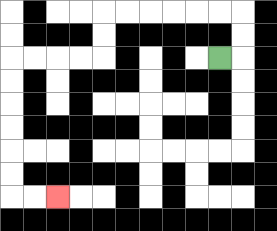{'start': '[9, 2]', 'end': '[2, 8]', 'path_directions': 'R,U,U,L,L,L,L,L,L,D,D,L,L,L,L,D,D,D,D,D,D,R,R', 'path_coordinates': '[[9, 2], [10, 2], [10, 1], [10, 0], [9, 0], [8, 0], [7, 0], [6, 0], [5, 0], [4, 0], [4, 1], [4, 2], [3, 2], [2, 2], [1, 2], [0, 2], [0, 3], [0, 4], [0, 5], [0, 6], [0, 7], [0, 8], [1, 8], [2, 8]]'}